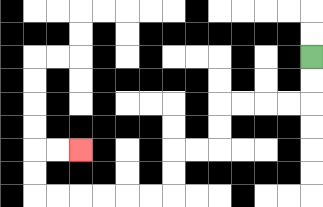{'start': '[13, 2]', 'end': '[3, 6]', 'path_directions': 'D,D,L,L,L,L,D,D,L,L,D,D,L,L,L,L,L,L,U,U,R,R', 'path_coordinates': '[[13, 2], [13, 3], [13, 4], [12, 4], [11, 4], [10, 4], [9, 4], [9, 5], [9, 6], [8, 6], [7, 6], [7, 7], [7, 8], [6, 8], [5, 8], [4, 8], [3, 8], [2, 8], [1, 8], [1, 7], [1, 6], [2, 6], [3, 6]]'}